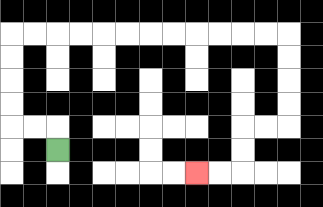{'start': '[2, 6]', 'end': '[8, 7]', 'path_directions': 'U,L,L,U,U,U,U,R,R,R,R,R,R,R,R,R,R,R,R,D,D,D,D,L,L,D,D,L,L', 'path_coordinates': '[[2, 6], [2, 5], [1, 5], [0, 5], [0, 4], [0, 3], [0, 2], [0, 1], [1, 1], [2, 1], [3, 1], [4, 1], [5, 1], [6, 1], [7, 1], [8, 1], [9, 1], [10, 1], [11, 1], [12, 1], [12, 2], [12, 3], [12, 4], [12, 5], [11, 5], [10, 5], [10, 6], [10, 7], [9, 7], [8, 7]]'}